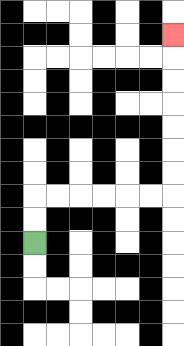{'start': '[1, 10]', 'end': '[7, 1]', 'path_directions': 'U,U,R,R,R,R,R,R,U,U,U,U,U,U,U', 'path_coordinates': '[[1, 10], [1, 9], [1, 8], [2, 8], [3, 8], [4, 8], [5, 8], [6, 8], [7, 8], [7, 7], [7, 6], [7, 5], [7, 4], [7, 3], [7, 2], [7, 1]]'}